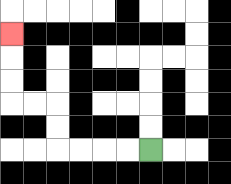{'start': '[6, 6]', 'end': '[0, 1]', 'path_directions': 'L,L,L,L,U,U,L,L,U,U,U', 'path_coordinates': '[[6, 6], [5, 6], [4, 6], [3, 6], [2, 6], [2, 5], [2, 4], [1, 4], [0, 4], [0, 3], [0, 2], [0, 1]]'}